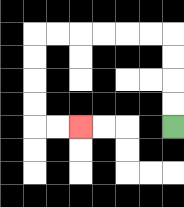{'start': '[7, 5]', 'end': '[3, 5]', 'path_directions': 'U,U,U,U,L,L,L,L,L,L,D,D,D,D,R,R', 'path_coordinates': '[[7, 5], [7, 4], [7, 3], [7, 2], [7, 1], [6, 1], [5, 1], [4, 1], [3, 1], [2, 1], [1, 1], [1, 2], [1, 3], [1, 4], [1, 5], [2, 5], [3, 5]]'}